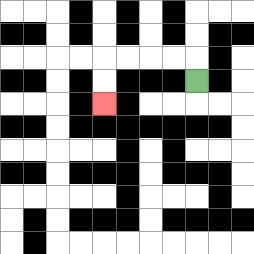{'start': '[8, 3]', 'end': '[4, 4]', 'path_directions': 'U,L,L,L,L,D,D', 'path_coordinates': '[[8, 3], [8, 2], [7, 2], [6, 2], [5, 2], [4, 2], [4, 3], [4, 4]]'}